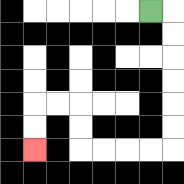{'start': '[6, 0]', 'end': '[1, 6]', 'path_directions': 'R,D,D,D,D,D,D,L,L,L,L,U,U,L,L,D,D', 'path_coordinates': '[[6, 0], [7, 0], [7, 1], [7, 2], [7, 3], [7, 4], [7, 5], [7, 6], [6, 6], [5, 6], [4, 6], [3, 6], [3, 5], [3, 4], [2, 4], [1, 4], [1, 5], [1, 6]]'}